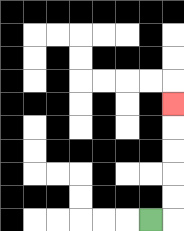{'start': '[6, 9]', 'end': '[7, 4]', 'path_directions': 'R,U,U,U,U,U', 'path_coordinates': '[[6, 9], [7, 9], [7, 8], [7, 7], [7, 6], [7, 5], [7, 4]]'}